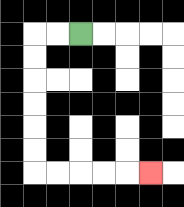{'start': '[3, 1]', 'end': '[6, 7]', 'path_directions': 'L,L,D,D,D,D,D,D,R,R,R,R,R', 'path_coordinates': '[[3, 1], [2, 1], [1, 1], [1, 2], [1, 3], [1, 4], [1, 5], [1, 6], [1, 7], [2, 7], [3, 7], [4, 7], [5, 7], [6, 7]]'}